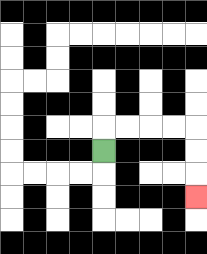{'start': '[4, 6]', 'end': '[8, 8]', 'path_directions': 'U,R,R,R,R,D,D,D', 'path_coordinates': '[[4, 6], [4, 5], [5, 5], [6, 5], [7, 5], [8, 5], [8, 6], [8, 7], [8, 8]]'}